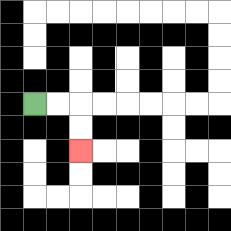{'start': '[1, 4]', 'end': '[3, 6]', 'path_directions': 'R,R,D,D', 'path_coordinates': '[[1, 4], [2, 4], [3, 4], [3, 5], [3, 6]]'}